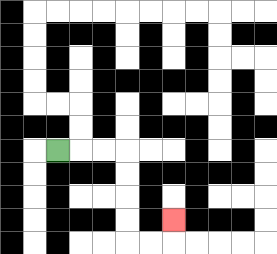{'start': '[2, 6]', 'end': '[7, 9]', 'path_directions': 'R,R,R,D,D,D,D,R,R,U', 'path_coordinates': '[[2, 6], [3, 6], [4, 6], [5, 6], [5, 7], [5, 8], [5, 9], [5, 10], [6, 10], [7, 10], [7, 9]]'}